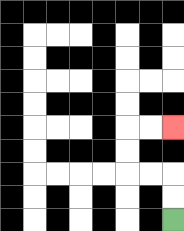{'start': '[7, 9]', 'end': '[7, 5]', 'path_directions': 'U,U,L,L,U,U,R,R', 'path_coordinates': '[[7, 9], [7, 8], [7, 7], [6, 7], [5, 7], [5, 6], [5, 5], [6, 5], [7, 5]]'}